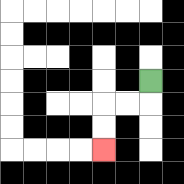{'start': '[6, 3]', 'end': '[4, 6]', 'path_directions': 'D,L,L,D,D', 'path_coordinates': '[[6, 3], [6, 4], [5, 4], [4, 4], [4, 5], [4, 6]]'}